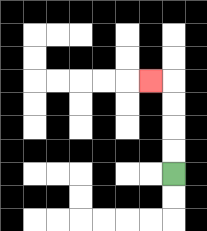{'start': '[7, 7]', 'end': '[6, 3]', 'path_directions': 'U,U,U,U,L', 'path_coordinates': '[[7, 7], [7, 6], [7, 5], [7, 4], [7, 3], [6, 3]]'}